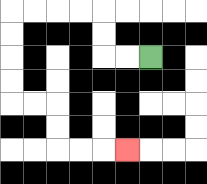{'start': '[6, 2]', 'end': '[5, 6]', 'path_directions': 'L,L,U,U,L,L,L,L,D,D,D,D,R,R,D,D,R,R,R', 'path_coordinates': '[[6, 2], [5, 2], [4, 2], [4, 1], [4, 0], [3, 0], [2, 0], [1, 0], [0, 0], [0, 1], [0, 2], [0, 3], [0, 4], [1, 4], [2, 4], [2, 5], [2, 6], [3, 6], [4, 6], [5, 6]]'}